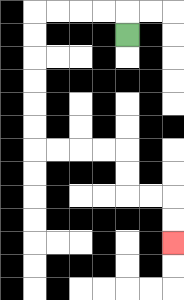{'start': '[5, 1]', 'end': '[7, 10]', 'path_directions': 'U,L,L,L,L,D,D,D,D,D,D,R,R,R,R,D,D,R,R,D,D', 'path_coordinates': '[[5, 1], [5, 0], [4, 0], [3, 0], [2, 0], [1, 0], [1, 1], [1, 2], [1, 3], [1, 4], [1, 5], [1, 6], [2, 6], [3, 6], [4, 6], [5, 6], [5, 7], [5, 8], [6, 8], [7, 8], [7, 9], [7, 10]]'}